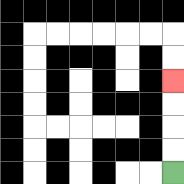{'start': '[7, 7]', 'end': '[7, 3]', 'path_directions': 'U,U,U,U', 'path_coordinates': '[[7, 7], [7, 6], [7, 5], [7, 4], [7, 3]]'}